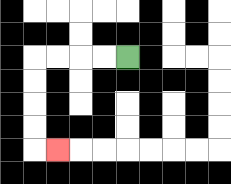{'start': '[5, 2]', 'end': '[2, 6]', 'path_directions': 'L,L,L,L,D,D,D,D,R', 'path_coordinates': '[[5, 2], [4, 2], [3, 2], [2, 2], [1, 2], [1, 3], [1, 4], [1, 5], [1, 6], [2, 6]]'}